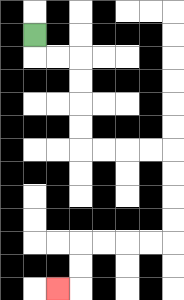{'start': '[1, 1]', 'end': '[2, 12]', 'path_directions': 'D,R,R,D,D,D,D,R,R,R,R,D,D,D,D,L,L,L,L,D,D,L', 'path_coordinates': '[[1, 1], [1, 2], [2, 2], [3, 2], [3, 3], [3, 4], [3, 5], [3, 6], [4, 6], [5, 6], [6, 6], [7, 6], [7, 7], [7, 8], [7, 9], [7, 10], [6, 10], [5, 10], [4, 10], [3, 10], [3, 11], [3, 12], [2, 12]]'}